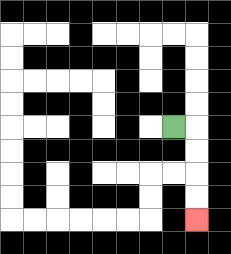{'start': '[7, 5]', 'end': '[8, 9]', 'path_directions': 'R,D,D,D,D', 'path_coordinates': '[[7, 5], [8, 5], [8, 6], [8, 7], [8, 8], [8, 9]]'}